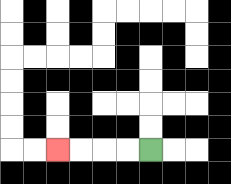{'start': '[6, 6]', 'end': '[2, 6]', 'path_directions': 'L,L,L,L', 'path_coordinates': '[[6, 6], [5, 6], [4, 6], [3, 6], [2, 6]]'}